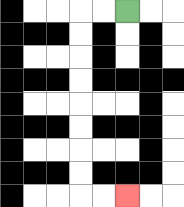{'start': '[5, 0]', 'end': '[5, 8]', 'path_directions': 'L,L,D,D,D,D,D,D,D,D,R,R', 'path_coordinates': '[[5, 0], [4, 0], [3, 0], [3, 1], [3, 2], [3, 3], [3, 4], [3, 5], [3, 6], [3, 7], [3, 8], [4, 8], [5, 8]]'}